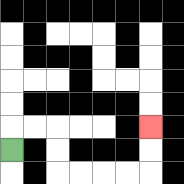{'start': '[0, 6]', 'end': '[6, 5]', 'path_directions': 'U,R,R,D,D,R,R,R,R,U,U', 'path_coordinates': '[[0, 6], [0, 5], [1, 5], [2, 5], [2, 6], [2, 7], [3, 7], [4, 7], [5, 7], [6, 7], [6, 6], [6, 5]]'}